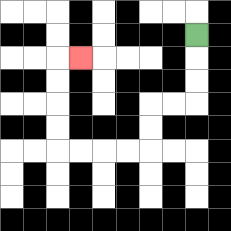{'start': '[8, 1]', 'end': '[3, 2]', 'path_directions': 'D,D,D,L,L,D,D,L,L,L,L,U,U,U,U,R', 'path_coordinates': '[[8, 1], [8, 2], [8, 3], [8, 4], [7, 4], [6, 4], [6, 5], [6, 6], [5, 6], [4, 6], [3, 6], [2, 6], [2, 5], [2, 4], [2, 3], [2, 2], [3, 2]]'}